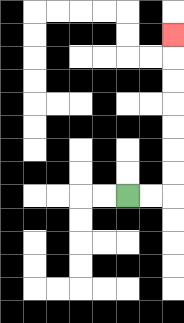{'start': '[5, 8]', 'end': '[7, 1]', 'path_directions': 'R,R,U,U,U,U,U,U,U', 'path_coordinates': '[[5, 8], [6, 8], [7, 8], [7, 7], [7, 6], [7, 5], [7, 4], [7, 3], [7, 2], [7, 1]]'}